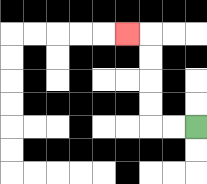{'start': '[8, 5]', 'end': '[5, 1]', 'path_directions': 'L,L,U,U,U,U,L', 'path_coordinates': '[[8, 5], [7, 5], [6, 5], [6, 4], [6, 3], [6, 2], [6, 1], [5, 1]]'}